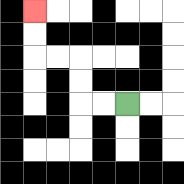{'start': '[5, 4]', 'end': '[1, 0]', 'path_directions': 'L,L,U,U,L,L,U,U', 'path_coordinates': '[[5, 4], [4, 4], [3, 4], [3, 3], [3, 2], [2, 2], [1, 2], [1, 1], [1, 0]]'}